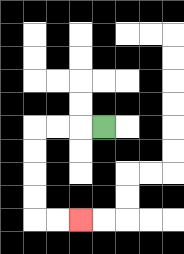{'start': '[4, 5]', 'end': '[3, 9]', 'path_directions': 'L,L,L,D,D,D,D,R,R', 'path_coordinates': '[[4, 5], [3, 5], [2, 5], [1, 5], [1, 6], [1, 7], [1, 8], [1, 9], [2, 9], [3, 9]]'}